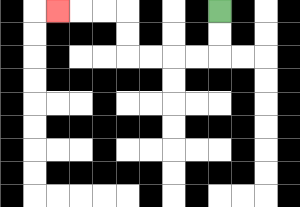{'start': '[9, 0]', 'end': '[2, 0]', 'path_directions': 'D,D,L,L,L,L,U,U,L,L,L', 'path_coordinates': '[[9, 0], [9, 1], [9, 2], [8, 2], [7, 2], [6, 2], [5, 2], [5, 1], [5, 0], [4, 0], [3, 0], [2, 0]]'}